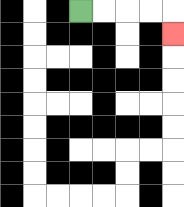{'start': '[3, 0]', 'end': '[7, 1]', 'path_directions': 'R,R,R,R,D', 'path_coordinates': '[[3, 0], [4, 0], [5, 0], [6, 0], [7, 0], [7, 1]]'}